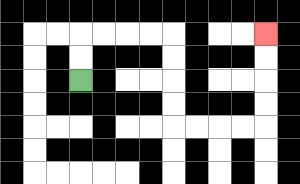{'start': '[3, 3]', 'end': '[11, 1]', 'path_directions': 'U,U,R,R,R,R,D,D,D,D,R,R,R,R,U,U,U,U', 'path_coordinates': '[[3, 3], [3, 2], [3, 1], [4, 1], [5, 1], [6, 1], [7, 1], [7, 2], [7, 3], [7, 4], [7, 5], [8, 5], [9, 5], [10, 5], [11, 5], [11, 4], [11, 3], [11, 2], [11, 1]]'}